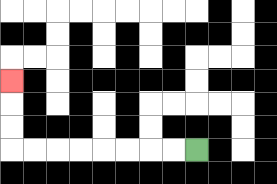{'start': '[8, 6]', 'end': '[0, 3]', 'path_directions': 'L,L,L,L,L,L,L,L,U,U,U', 'path_coordinates': '[[8, 6], [7, 6], [6, 6], [5, 6], [4, 6], [3, 6], [2, 6], [1, 6], [0, 6], [0, 5], [0, 4], [0, 3]]'}